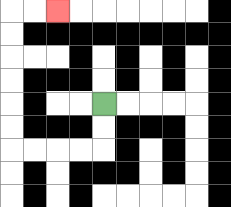{'start': '[4, 4]', 'end': '[2, 0]', 'path_directions': 'D,D,L,L,L,L,U,U,U,U,U,U,R,R', 'path_coordinates': '[[4, 4], [4, 5], [4, 6], [3, 6], [2, 6], [1, 6], [0, 6], [0, 5], [0, 4], [0, 3], [0, 2], [0, 1], [0, 0], [1, 0], [2, 0]]'}